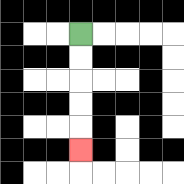{'start': '[3, 1]', 'end': '[3, 6]', 'path_directions': 'D,D,D,D,D', 'path_coordinates': '[[3, 1], [3, 2], [3, 3], [3, 4], [3, 5], [3, 6]]'}